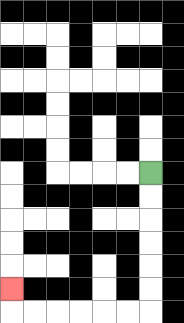{'start': '[6, 7]', 'end': '[0, 12]', 'path_directions': 'D,D,D,D,D,D,L,L,L,L,L,L,U', 'path_coordinates': '[[6, 7], [6, 8], [6, 9], [6, 10], [6, 11], [6, 12], [6, 13], [5, 13], [4, 13], [3, 13], [2, 13], [1, 13], [0, 13], [0, 12]]'}